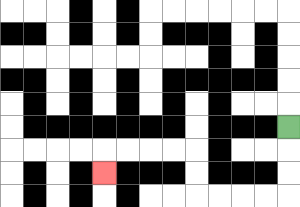{'start': '[12, 5]', 'end': '[4, 7]', 'path_directions': 'D,D,D,L,L,L,L,U,U,L,L,L,L,D', 'path_coordinates': '[[12, 5], [12, 6], [12, 7], [12, 8], [11, 8], [10, 8], [9, 8], [8, 8], [8, 7], [8, 6], [7, 6], [6, 6], [5, 6], [4, 6], [4, 7]]'}